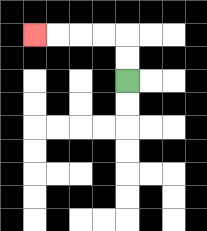{'start': '[5, 3]', 'end': '[1, 1]', 'path_directions': 'U,U,L,L,L,L', 'path_coordinates': '[[5, 3], [5, 2], [5, 1], [4, 1], [3, 1], [2, 1], [1, 1]]'}